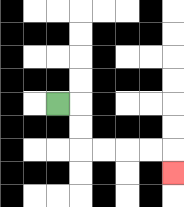{'start': '[2, 4]', 'end': '[7, 7]', 'path_directions': 'R,D,D,R,R,R,R,D', 'path_coordinates': '[[2, 4], [3, 4], [3, 5], [3, 6], [4, 6], [5, 6], [6, 6], [7, 6], [7, 7]]'}